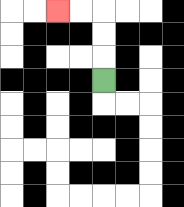{'start': '[4, 3]', 'end': '[2, 0]', 'path_directions': 'U,U,U,L,L', 'path_coordinates': '[[4, 3], [4, 2], [4, 1], [4, 0], [3, 0], [2, 0]]'}